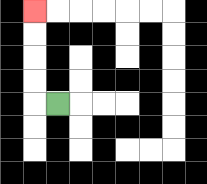{'start': '[2, 4]', 'end': '[1, 0]', 'path_directions': 'L,U,U,U,U', 'path_coordinates': '[[2, 4], [1, 4], [1, 3], [1, 2], [1, 1], [1, 0]]'}